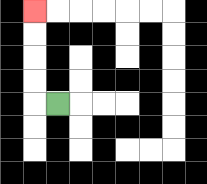{'start': '[2, 4]', 'end': '[1, 0]', 'path_directions': 'L,U,U,U,U', 'path_coordinates': '[[2, 4], [1, 4], [1, 3], [1, 2], [1, 1], [1, 0]]'}